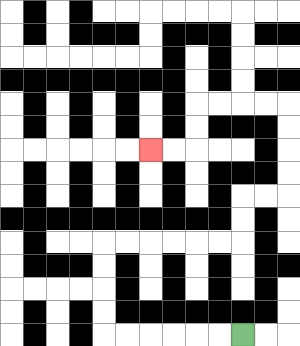{'start': '[10, 14]', 'end': '[6, 6]', 'path_directions': 'L,L,L,L,L,L,U,U,U,U,R,R,R,R,R,R,U,U,R,R,U,U,U,U,L,L,L,L,D,D,L,L', 'path_coordinates': '[[10, 14], [9, 14], [8, 14], [7, 14], [6, 14], [5, 14], [4, 14], [4, 13], [4, 12], [4, 11], [4, 10], [5, 10], [6, 10], [7, 10], [8, 10], [9, 10], [10, 10], [10, 9], [10, 8], [11, 8], [12, 8], [12, 7], [12, 6], [12, 5], [12, 4], [11, 4], [10, 4], [9, 4], [8, 4], [8, 5], [8, 6], [7, 6], [6, 6]]'}